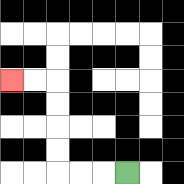{'start': '[5, 7]', 'end': '[0, 3]', 'path_directions': 'L,L,L,U,U,U,U,L,L', 'path_coordinates': '[[5, 7], [4, 7], [3, 7], [2, 7], [2, 6], [2, 5], [2, 4], [2, 3], [1, 3], [0, 3]]'}